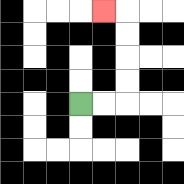{'start': '[3, 4]', 'end': '[4, 0]', 'path_directions': 'R,R,U,U,U,U,L', 'path_coordinates': '[[3, 4], [4, 4], [5, 4], [5, 3], [5, 2], [5, 1], [5, 0], [4, 0]]'}